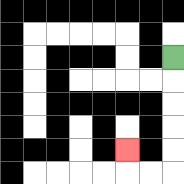{'start': '[7, 2]', 'end': '[5, 6]', 'path_directions': 'D,D,D,D,D,L,L,U', 'path_coordinates': '[[7, 2], [7, 3], [7, 4], [7, 5], [7, 6], [7, 7], [6, 7], [5, 7], [5, 6]]'}